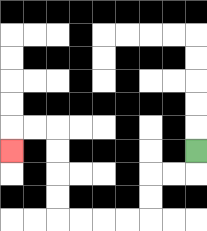{'start': '[8, 6]', 'end': '[0, 6]', 'path_directions': 'D,L,L,D,D,L,L,L,L,U,U,U,U,L,L,D', 'path_coordinates': '[[8, 6], [8, 7], [7, 7], [6, 7], [6, 8], [6, 9], [5, 9], [4, 9], [3, 9], [2, 9], [2, 8], [2, 7], [2, 6], [2, 5], [1, 5], [0, 5], [0, 6]]'}